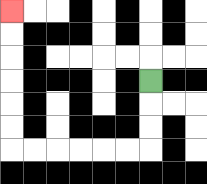{'start': '[6, 3]', 'end': '[0, 0]', 'path_directions': 'D,D,D,L,L,L,L,L,L,U,U,U,U,U,U', 'path_coordinates': '[[6, 3], [6, 4], [6, 5], [6, 6], [5, 6], [4, 6], [3, 6], [2, 6], [1, 6], [0, 6], [0, 5], [0, 4], [0, 3], [0, 2], [0, 1], [0, 0]]'}